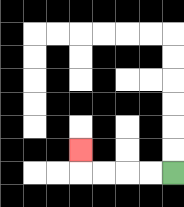{'start': '[7, 7]', 'end': '[3, 6]', 'path_directions': 'L,L,L,L,U', 'path_coordinates': '[[7, 7], [6, 7], [5, 7], [4, 7], [3, 7], [3, 6]]'}